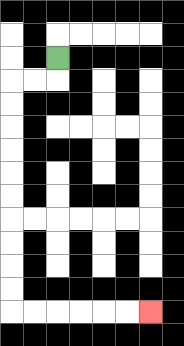{'start': '[2, 2]', 'end': '[6, 13]', 'path_directions': 'D,L,L,D,D,D,D,D,D,D,D,D,D,R,R,R,R,R,R', 'path_coordinates': '[[2, 2], [2, 3], [1, 3], [0, 3], [0, 4], [0, 5], [0, 6], [0, 7], [0, 8], [0, 9], [0, 10], [0, 11], [0, 12], [0, 13], [1, 13], [2, 13], [3, 13], [4, 13], [5, 13], [6, 13]]'}